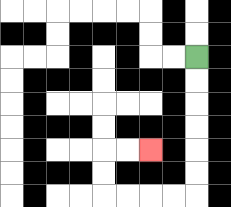{'start': '[8, 2]', 'end': '[6, 6]', 'path_directions': 'D,D,D,D,D,D,L,L,L,L,U,U,R,R', 'path_coordinates': '[[8, 2], [8, 3], [8, 4], [8, 5], [8, 6], [8, 7], [8, 8], [7, 8], [6, 8], [5, 8], [4, 8], [4, 7], [4, 6], [5, 6], [6, 6]]'}